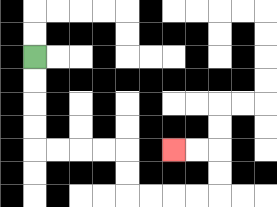{'start': '[1, 2]', 'end': '[7, 6]', 'path_directions': 'D,D,D,D,R,R,R,R,D,D,R,R,R,R,U,U,L,L', 'path_coordinates': '[[1, 2], [1, 3], [1, 4], [1, 5], [1, 6], [2, 6], [3, 6], [4, 6], [5, 6], [5, 7], [5, 8], [6, 8], [7, 8], [8, 8], [9, 8], [9, 7], [9, 6], [8, 6], [7, 6]]'}